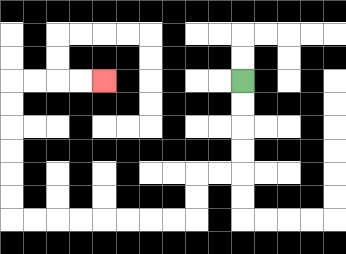{'start': '[10, 3]', 'end': '[4, 3]', 'path_directions': 'D,D,D,D,L,L,D,D,L,L,L,L,L,L,L,L,U,U,U,U,U,U,R,R,R,R', 'path_coordinates': '[[10, 3], [10, 4], [10, 5], [10, 6], [10, 7], [9, 7], [8, 7], [8, 8], [8, 9], [7, 9], [6, 9], [5, 9], [4, 9], [3, 9], [2, 9], [1, 9], [0, 9], [0, 8], [0, 7], [0, 6], [0, 5], [0, 4], [0, 3], [1, 3], [2, 3], [3, 3], [4, 3]]'}